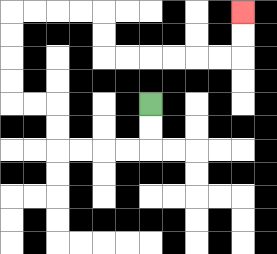{'start': '[6, 4]', 'end': '[10, 0]', 'path_directions': 'D,D,L,L,L,L,U,U,L,L,U,U,U,U,R,R,R,R,D,D,R,R,R,R,R,R,U,U', 'path_coordinates': '[[6, 4], [6, 5], [6, 6], [5, 6], [4, 6], [3, 6], [2, 6], [2, 5], [2, 4], [1, 4], [0, 4], [0, 3], [0, 2], [0, 1], [0, 0], [1, 0], [2, 0], [3, 0], [4, 0], [4, 1], [4, 2], [5, 2], [6, 2], [7, 2], [8, 2], [9, 2], [10, 2], [10, 1], [10, 0]]'}